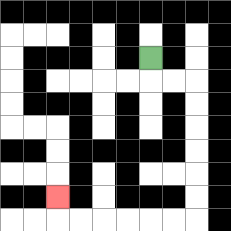{'start': '[6, 2]', 'end': '[2, 8]', 'path_directions': 'D,R,R,D,D,D,D,D,D,L,L,L,L,L,L,U', 'path_coordinates': '[[6, 2], [6, 3], [7, 3], [8, 3], [8, 4], [8, 5], [8, 6], [8, 7], [8, 8], [8, 9], [7, 9], [6, 9], [5, 9], [4, 9], [3, 9], [2, 9], [2, 8]]'}